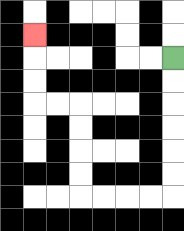{'start': '[7, 2]', 'end': '[1, 1]', 'path_directions': 'D,D,D,D,D,D,L,L,L,L,U,U,U,U,L,L,U,U,U', 'path_coordinates': '[[7, 2], [7, 3], [7, 4], [7, 5], [7, 6], [7, 7], [7, 8], [6, 8], [5, 8], [4, 8], [3, 8], [3, 7], [3, 6], [3, 5], [3, 4], [2, 4], [1, 4], [1, 3], [1, 2], [1, 1]]'}